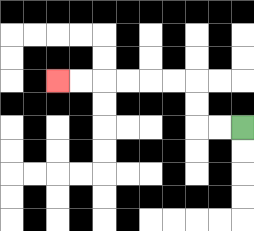{'start': '[10, 5]', 'end': '[2, 3]', 'path_directions': 'L,L,U,U,L,L,L,L,L,L', 'path_coordinates': '[[10, 5], [9, 5], [8, 5], [8, 4], [8, 3], [7, 3], [6, 3], [5, 3], [4, 3], [3, 3], [2, 3]]'}